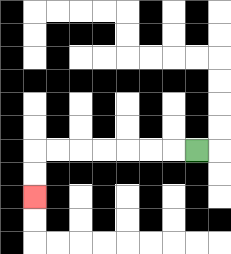{'start': '[8, 6]', 'end': '[1, 8]', 'path_directions': 'L,L,L,L,L,L,L,D,D', 'path_coordinates': '[[8, 6], [7, 6], [6, 6], [5, 6], [4, 6], [3, 6], [2, 6], [1, 6], [1, 7], [1, 8]]'}